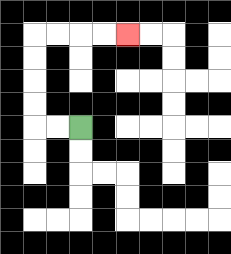{'start': '[3, 5]', 'end': '[5, 1]', 'path_directions': 'L,L,U,U,U,U,R,R,R,R', 'path_coordinates': '[[3, 5], [2, 5], [1, 5], [1, 4], [1, 3], [1, 2], [1, 1], [2, 1], [3, 1], [4, 1], [5, 1]]'}